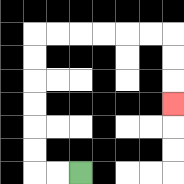{'start': '[3, 7]', 'end': '[7, 4]', 'path_directions': 'L,L,U,U,U,U,U,U,R,R,R,R,R,R,D,D,D', 'path_coordinates': '[[3, 7], [2, 7], [1, 7], [1, 6], [1, 5], [1, 4], [1, 3], [1, 2], [1, 1], [2, 1], [3, 1], [4, 1], [5, 1], [6, 1], [7, 1], [7, 2], [7, 3], [7, 4]]'}